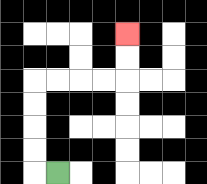{'start': '[2, 7]', 'end': '[5, 1]', 'path_directions': 'L,U,U,U,U,R,R,R,R,U,U', 'path_coordinates': '[[2, 7], [1, 7], [1, 6], [1, 5], [1, 4], [1, 3], [2, 3], [3, 3], [4, 3], [5, 3], [5, 2], [5, 1]]'}